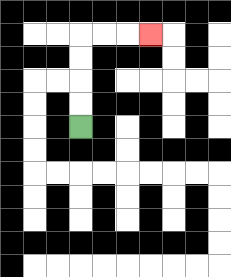{'start': '[3, 5]', 'end': '[6, 1]', 'path_directions': 'U,U,U,U,R,R,R', 'path_coordinates': '[[3, 5], [3, 4], [3, 3], [3, 2], [3, 1], [4, 1], [5, 1], [6, 1]]'}